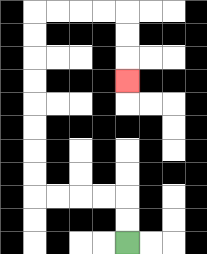{'start': '[5, 10]', 'end': '[5, 3]', 'path_directions': 'U,U,L,L,L,L,U,U,U,U,U,U,U,U,R,R,R,R,D,D,D', 'path_coordinates': '[[5, 10], [5, 9], [5, 8], [4, 8], [3, 8], [2, 8], [1, 8], [1, 7], [1, 6], [1, 5], [1, 4], [1, 3], [1, 2], [1, 1], [1, 0], [2, 0], [3, 0], [4, 0], [5, 0], [5, 1], [5, 2], [5, 3]]'}